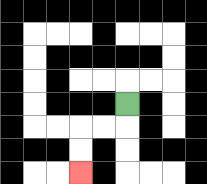{'start': '[5, 4]', 'end': '[3, 7]', 'path_directions': 'D,L,L,D,D', 'path_coordinates': '[[5, 4], [5, 5], [4, 5], [3, 5], [3, 6], [3, 7]]'}